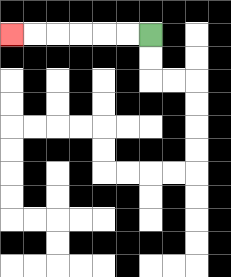{'start': '[6, 1]', 'end': '[0, 1]', 'path_directions': 'L,L,L,L,L,L', 'path_coordinates': '[[6, 1], [5, 1], [4, 1], [3, 1], [2, 1], [1, 1], [0, 1]]'}